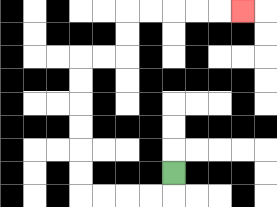{'start': '[7, 7]', 'end': '[10, 0]', 'path_directions': 'D,L,L,L,L,U,U,U,U,U,U,R,R,U,U,R,R,R,R,R', 'path_coordinates': '[[7, 7], [7, 8], [6, 8], [5, 8], [4, 8], [3, 8], [3, 7], [3, 6], [3, 5], [3, 4], [3, 3], [3, 2], [4, 2], [5, 2], [5, 1], [5, 0], [6, 0], [7, 0], [8, 0], [9, 0], [10, 0]]'}